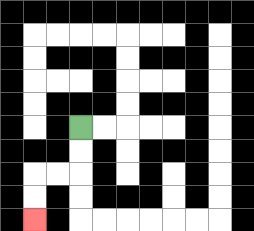{'start': '[3, 5]', 'end': '[1, 9]', 'path_directions': 'D,D,L,L,D,D', 'path_coordinates': '[[3, 5], [3, 6], [3, 7], [2, 7], [1, 7], [1, 8], [1, 9]]'}